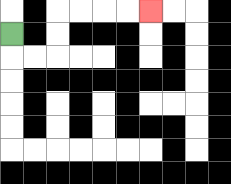{'start': '[0, 1]', 'end': '[6, 0]', 'path_directions': 'D,R,R,U,U,R,R,R,R', 'path_coordinates': '[[0, 1], [0, 2], [1, 2], [2, 2], [2, 1], [2, 0], [3, 0], [4, 0], [5, 0], [6, 0]]'}